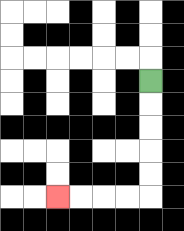{'start': '[6, 3]', 'end': '[2, 8]', 'path_directions': 'D,D,D,D,D,L,L,L,L', 'path_coordinates': '[[6, 3], [6, 4], [6, 5], [6, 6], [6, 7], [6, 8], [5, 8], [4, 8], [3, 8], [2, 8]]'}